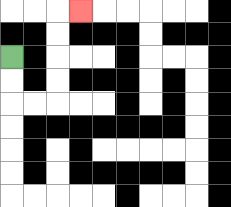{'start': '[0, 2]', 'end': '[3, 0]', 'path_directions': 'D,D,R,R,U,U,U,U,R', 'path_coordinates': '[[0, 2], [0, 3], [0, 4], [1, 4], [2, 4], [2, 3], [2, 2], [2, 1], [2, 0], [3, 0]]'}